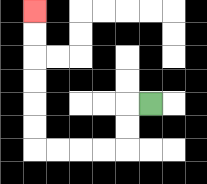{'start': '[6, 4]', 'end': '[1, 0]', 'path_directions': 'L,D,D,L,L,L,L,U,U,U,U,U,U', 'path_coordinates': '[[6, 4], [5, 4], [5, 5], [5, 6], [4, 6], [3, 6], [2, 6], [1, 6], [1, 5], [1, 4], [1, 3], [1, 2], [1, 1], [1, 0]]'}